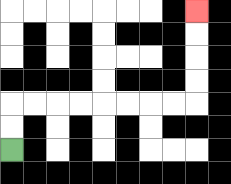{'start': '[0, 6]', 'end': '[8, 0]', 'path_directions': 'U,U,R,R,R,R,R,R,R,R,U,U,U,U', 'path_coordinates': '[[0, 6], [0, 5], [0, 4], [1, 4], [2, 4], [3, 4], [4, 4], [5, 4], [6, 4], [7, 4], [8, 4], [8, 3], [8, 2], [8, 1], [8, 0]]'}